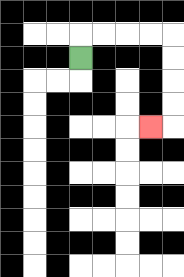{'start': '[3, 2]', 'end': '[6, 5]', 'path_directions': 'U,R,R,R,R,D,D,D,D,L', 'path_coordinates': '[[3, 2], [3, 1], [4, 1], [5, 1], [6, 1], [7, 1], [7, 2], [7, 3], [7, 4], [7, 5], [6, 5]]'}